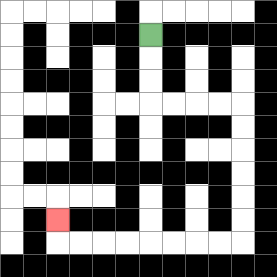{'start': '[6, 1]', 'end': '[2, 9]', 'path_directions': 'D,D,D,R,R,R,R,D,D,D,D,D,D,L,L,L,L,L,L,L,L,U', 'path_coordinates': '[[6, 1], [6, 2], [6, 3], [6, 4], [7, 4], [8, 4], [9, 4], [10, 4], [10, 5], [10, 6], [10, 7], [10, 8], [10, 9], [10, 10], [9, 10], [8, 10], [7, 10], [6, 10], [5, 10], [4, 10], [3, 10], [2, 10], [2, 9]]'}